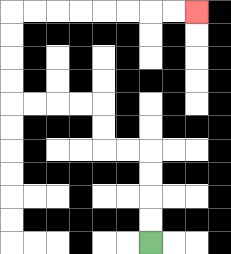{'start': '[6, 10]', 'end': '[8, 0]', 'path_directions': 'U,U,U,U,L,L,U,U,L,L,L,L,U,U,U,U,R,R,R,R,R,R,R,R', 'path_coordinates': '[[6, 10], [6, 9], [6, 8], [6, 7], [6, 6], [5, 6], [4, 6], [4, 5], [4, 4], [3, 4], [2, 4], [1, 4], [0, 4], [0, 3], [0, 2], [0, 1], [0, 0], [1, 0], [2, 0], [3, 0], [4, 0], [5, 0], [6, 0], [7, 0], [8, 0]]'}